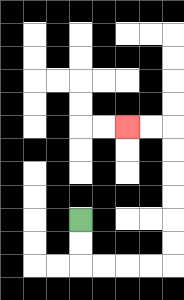{'start': '[3, 9]', 'end': '[5, 5]', 'path_directions': 'D,D,R,R,R,R,U,U,U,U,U,U,L,L', 'path_coordinates': '[[3, 9], [3, 10], [3, 11], [4, 11], [5, 11], [6, 11], [7, 11], [7, 10], [7, 9], [7, 8], [7, 7], [7, 6], [7, 5], [6, 5], [5, 5]]'}